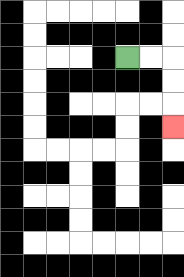{'start': '[5, 2]', 'end': '[7, 5]', 'path_directions': 'R,R,D,D,D', 'path_coordinates': '[[5, 2], [6, 2], [7, 2], [7, 3], [7, 4], [7, 5]]'}